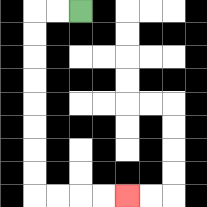{'start': '[3, 0]', 'end': '[5, 8]', 'path_directions': 'L,L,D,D,D,D,D,D,D,D,R,R,R,R', 'path_coordinates': '[[3, 0], [2, 0], [1, 0], [1, 1], [1, 2], [1, 3], [1, 4], [1, 5], [1, 6], [1, 7], [1, 8], [2, 8], [3, 8], [4, 8], [5, 8]]'}